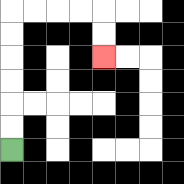{'start': '[0, 6]', 'end': '[4, 2]', 'path_directions': 'U,U,U,U,U,U,R,R,R,R,D,D', 'path_coordinates': '[[0, 6], [0, 5], [0, 4], [0, 3], [0, 2], [0, 1], [0, 0], [1, 0], [2, 0], [3, 0], [4, 0], [4, 1], [4, 2]]'}